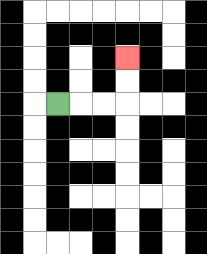{'start': '[2, 4]', 'end': '[5, 2]', 'path_directions': 'R,R,R,U,U', 'path_coordinates': '[[2, 4], [3, 4], [4, 4], [5, 4], [5, 3], [5, 2]]'}